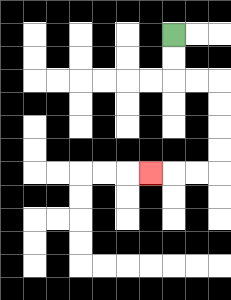{'start': '[7, 1]', 'end': '[6, 7]', 'path_directions': 'D,D,R,R,D,D,D,D,L,L,L', 'path_coordinates': '[[7, 1], [7, 2], [7, 3], [8, 3], [9, 3], [9, 4], [9, 5], [9, 6], [9, 7], [8, 7], [7, 7], [6, 7]]'}